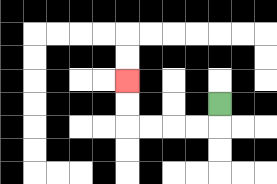{'start': '[9, 4]', 'end': '[5, 3]', 'path_directions': 'D,L,L,L,L,U,U', 'path_coordinates': '[[9, 4], [9, 5], [8, 5], [7, 5], [6, 5], [5, 5], [5, 4], [5, 3]]'}